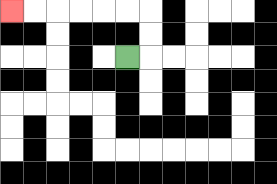{'start': '[5, 2]', 'end': '[0, 0]', 'path_directions': 'R,U,U,L,L,L,L,L,L', 'path_coordinates': '[[5, 2], [6, 2], [6, 1], [6, 0], [5, 0], [4, 0], [3, 0], [2, 0], [1, 0], [0, 0]]'}